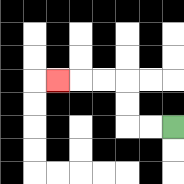{'start': '[7, 5]', 'end': '[2, 3]', 'path_directions': 'L,L,U,U,L,L,L', 'path_coordinates': '[[7, 5], [6, 5], [5, 5], [5, 4], [5, 3], [4, 3], [3, 3], [2, 3]]'}